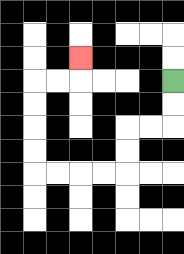{'start': '[7, 3]', 'end': '[3, 2]', 'path_directions': 'D,D,L,L,D,D,L,L,L,L,U,U,U,U,R,R,U', 'path_coordinates': '[[7, 3], [7, 4], [7, 5], [6, 5], [5, 5], [5, 6], [5, 7], [4, 7], [3, 7], [2, 7], [1, 7], [1, 6], [1, 5], [1, 4], [1, 3], [2, 3], [3, 3], [3, 2]]'}